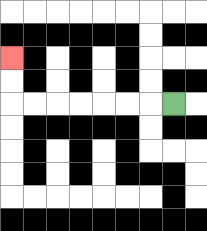{'start': '[7, 4]', 'end': '[0, 2]', 'path_directions': 'L,L,L,L,L,L,L,U,U', 'path_coordinates': '[[7, 4], [6, 4], [5, 4], [4, 4], [3, 4], [2, 4], [1, 4], [0, 4], [0, 3], [0, 2]]'}